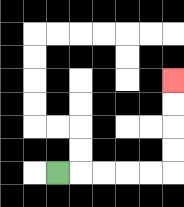{'start': '[2, 7]', 'end': '[7, 3]', 'path_directions': 'R,R,R,R,R,U,U,U,U', 'path_coordinates': '[[2, 7], [3, 7], [4, 7], [5, 7], [6, 7], [7, 7], [7, 6], [7, 5], [7, 4], [7, 3]]'}